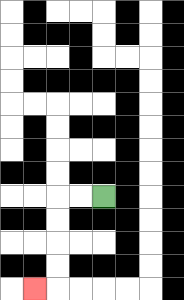{'start': '[4, 8]', 'end': '[1, 12]', 'path_directions': 'L,L,D,D,D,D,L', 'path_coordinates': '[[4, 8], [3, 8], [2, 8], [2, 9], [2, 10], [2, 11], [2, 12], [1, 12]]'}